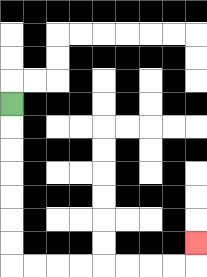{'start': '[0, 4]', 'end': '[8, 10]', 'path_directions': 'D,D,D,D,D,D,D,R,R,R,R,R,R,R,R,U', 'path_coordinates': '[[0, 4], [0, 5], [0, 6], [0, 7], [0, 8], [0, 9], [0, 10], [0, 11], [1, 11], [2, 11], [3, 11], [4, 11], [5, 11], [6, 11], [7, 11], [8, 11], [8, 10]]'}